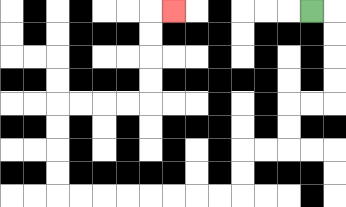{'start': '[13, 0]', 'end': '[7, 0]', 'path_directions': 'R,D,D,D,D,L,L,D,D,L,L,D,D,L,L,L,L,L,L,L,L,U,U,U,U,R,R,R,R,U,U,U,U,R', 'path_coordinates': '[[13, 0], [14, 0], [14, 1], [14, 2], [14, 3], [14, 4], [13, 4], [12, 4], [12, 5], [12, 6], [11, 6], [10, 6], [10, 7], [10, 8], [9, 8], [8, 8], [7, 8], [6, 8], [5, 8], [4, 8], [3, 8], [2, 8], [2, 7], [2, 6], [2, 5], [2, 4], [3, 4], [4, 4], [5, 4], [6, 4], [6, 3], [6, 2], [6, 1], [6, 0], [7, 0]]'}